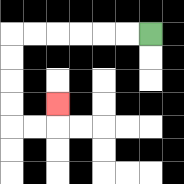{'start': '[6, 1]', 'end': '[2, 4]', 'path_directions': 'L,L,L,L,L,L,D,D,D,D,R,R,U', 'path_coordinates': '[[6, 1], [5, 1], [4, 1], [3, 1], [2, 1], [1, 1], [0, 1], [0, 2], [0, 3], [0, 4], [0, 5], [1, 5], [2, 5], [2, 4]]'}